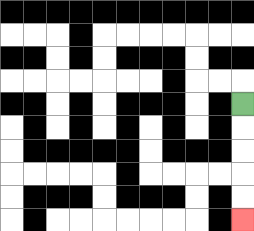{'start': '[10, 4]', 'end': '[10, 9]', 'path_directions': 'D,D,D,D,D', 'path_coordinates': '[[10, 4], [10, 5], [10, 6], [10, 7], [10, 8], [10, 9]]'}